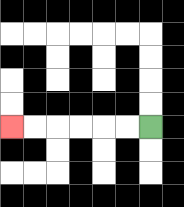{'start': '[6, 5]', 'end': '[0, 5]', 'path_directions': 'L,L,L,L,L,L', 'path_coordinates': '[[6, 5], [5, 5], [4, 5], [3, 5], [2, 5], [1, 5], [0, 5]]'}